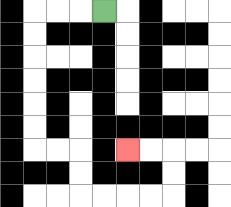{'start': '[4, 0]', 'end': '[5, 6]', 'path_directions': 'L,L,L,D,D,D,D,D,D,R,R,D,D,R,R,R,R,U,U,L,L', 'path_coordinates': '[[4, 0], [3, 0], [2, 0], [1, 0], [1, 1], [1, 2], [1, 3], [1, 4], [1, 5], [1, 6], [2, 6], [3, 6], [3, 7], [3, 8], [4, 8], [5, 8], [6, 8], [7, 8], [7, 7], [7, 6], [6, 6], [5, 6]]'}